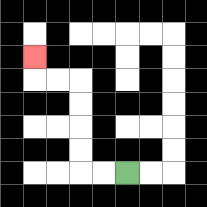{'start': '[5, 7]', 'end': '[1, 2]', 'path_directions': 'L,L,U,U,U,U,L,L,U', 'path_coordinates': '[[5, 7], [4, 7], [3, 7], [3, 6], [3, 5], [3, 4], [3, 3], [2, 3], [1, 3], [1, 2]]'}